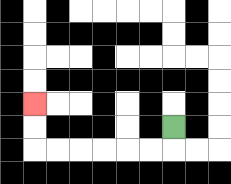{'start': '[7, 5]', 'end': '[1, 4]', 'path_directions': 'D,L,L,L,L,L,L,U,U', 'path_coordinates': '[[7, 5], [7, 6], [6, 6], [5, 6], [4, 6], [3, 6], [2, 6], [1, 6], [1, 5], [1, 4]]'}